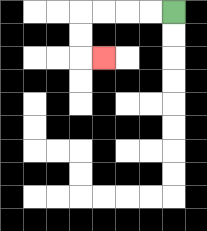{'start': '[7, 0]', 'end': '[4, 2]', 'path_directions': 'L,L,L,L,D,D,R', 'path_coordinates': '[[7, 0], [6, 0], [5, 0], [4, 0], [3, 0], [3, 1], [3, 2], [4, 2]]'}